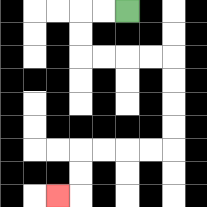{'start': '[5, 0]', 'end': '[2, 8]', 'path_directions': 'L,L,D,D,R,R,R,R,D,D,D,D,L,L,L,L,D,D,L', 'path_coordinates': '[[5, 0], [4, 0], [3, 0], [3, 1], [3, 2], [4, 2], [5, 2], [6, 2], [7, 2], [7, 3], [7, 4], [7, 5], [7, 6], [6, 6], [5, 6], [4, 6], [3, 6], [3, 7], [3, 8], [2, 8]]'}